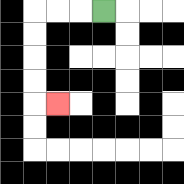{'start': '[4, 0]', 'end': '[2, 4]', 'path_directions': 'L,L,L,D,D,D,D,R', 'path_coordinates': '[[4, 0], [3, 0], [2, 0], [1, 0], [1, 1], [1, 2], [1, 3], [1, 4], [2, 4]]'}